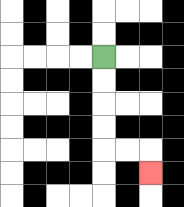{'start': '[4, 2]', 'end': '[6, 7]', 'path_directions': 'D,D,D,D,R,R,D', 'path_coordinates': '[[4, 2], [4, 3], [4, 4], [4, 5], [4, 6], [5, 6], [6, 6], [6, 7]]'}